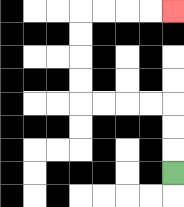{'start': '[7, 7]', 'end': '[7, 0]', 'path_directions': 'U,U,U,L,L,L,L,U,U,U,U,R,R,R,R', 'path_coordinates': '[[7, 7], [7, 6], [7, 5], [7, 4], [6, 4], [5, 4], [4, 4], [3, 4], [3, 3], [3, 2], [3, 1], [3, 0], [4, 0], [5, 0], [6, 0], [7, 0]]'}